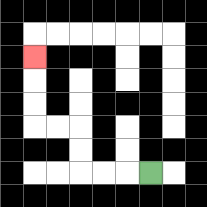{'start': '[6, 7]', 'end': '[1, 2]', 'path_directions': 'L,L,L,U,U,L,L,U,U,U', 'path_coordinates': '[[6, 7], [5, 7], [4, 7], [3, 7], [3, 6], [3, 5], [2, 5], [1, 5], [1, 4], [1, 3], [1, 2]]'}